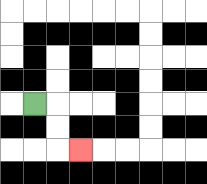{'start': '[1, 4]', 'end': '[3, 6]', 'path_directions': 'R,D,D,R', 'path_coordinates': '[[1, 4], [2, 4], [2, 5], [2, 6], [3, 6]]'}